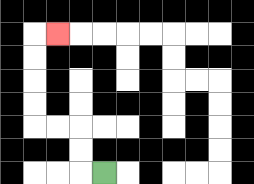{'start': '[4, 7]', 'end': '[2, 1]', 'path_directions': 'L,U,U,L,L,U,U,U,U,R', 'path_coordinates': '[[4, 7], [3, 7], [3, 6], [3, 5], [2, 5], [1, 5], [1, 4], [1, 3], [1, 2], [1, 1], [2, 1]]'}